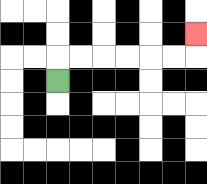{'start': '[2, 3]', 'end': '[8, 1]', 'path_directions': 'U,R,R,R,R,R,R,U', 'path_coordinates': '[[2, 3], [2, 2], [3, 2], [4, 2], [5, 2], [6, 2], [7, 2], [8, 2], [8, 1]]'}